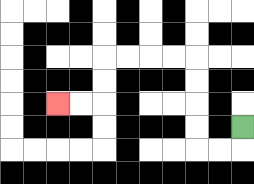{'start': '[10, 5]', 'end': '[2, 4]', 'path_directions': 'D,L,L,U,U,U,U,L,L,L,L,D,D,L,L', 'path_coordinates': '[[10, 5], [10, 6], [9, 6], [8, 6], [8, 5], [8, 4], [8, 3], [8, 2], [7, 2], [6, 2], [5, 2], [4, 2], [4, 3], [4, 4], [3, 4], [2, 4]]'}